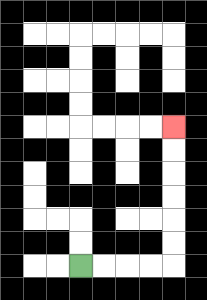{'start': '[3, 11]', 'end': '[7, 5]', 'path_directions': 'R,R,R,R,U,U,U,U,U,U', 'path_coordinates': '[[3, 11], [4, 11], [5, 11], [6, 11], [7, 11], [7, 10], [7, 9], [7, 8], [7, 7], [7, 6], [7, 5]]'}